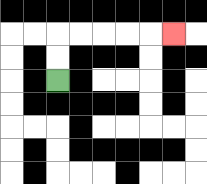{'start': '[2, 3]', 'end': '[7, 1]', 'path_directions': 'U,U,R,R,R,R,R', 'path_coordinates': '[[2, 3], [2, 2], [2, 1], [3, 1], [4, 1], [5, 1], [6, 1], [7, 1]]'}